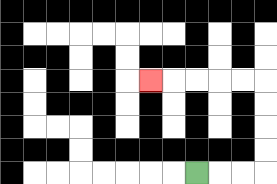{'start': '[8, 7]', 'end': '[6, 3]', 'path_directions': 'R,R,R,U,U,U,U,L,L,L,L,L', 'path_coordinates': '[[8, 7], [9, 7], [10, 7], [11, 7], [11, 6], [11, 5], [11, 4], [11, 3], [10, 3], [9, 3], [8, 3], [7, 3], [6, 3]]'}